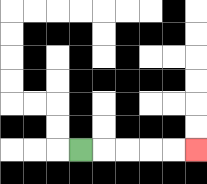{'start': '[3, 6]', 'end': '[8, 6]', 'path_directions': 'R,R,R,R,R', 'path_coordinates': '[[3, 6], [4, 6], [5, 6], [6, 6], [7, 6], [8, 6]]'}